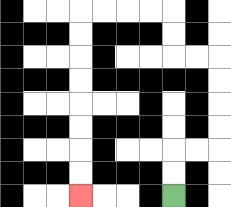{'start': '[7, 8]', 'end': '[3, 8]', 'path_directions': 'U,U,R,R,U,U,U,U,L,L,U,U,L,L,L,L,D,D,D,D,D,D,D,D', 'path_coordinates': '[[7, 8], [7, 7], [7, 6], [8, 6], [9, 6], [9, 5], [9, 4], [9, 3], [9, 2], [8, 2], [7, 2], [7, 1], [7, 0], [6, 0], [5, 0], [4, 0], [3, 0], [3, 1], [3, 2], [3, 3], [3, 4], [3, 5], [3, 6], [3, 7], [3, 8]]'}